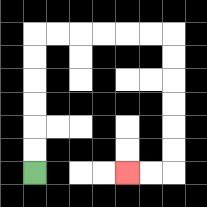{'start': '[1, 7]', 'end': '[5, 7]', 'path_directions': 'U,U,U,U,U,U,R,R,R,R,R,R,D,D,D,D,D,D,L,L', 'path_coordinates': '[[1, 7], [1, 6], [1, 5], [1, 4], [1, 3], [1, 2], [1, 1], [2, 1], [3, 1], [4, 1], [5, 1], [6, 1], [7, 1], [7, 2], [7, 3], [7, 4], [7, 5], [7, 6], [7, 7], [6, 7], [5, 7]]'}